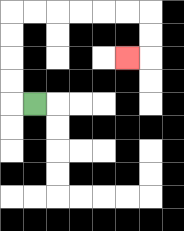{'start': '[1, 4]', 'end': '[5, 2]', 'path_directions': 'L,U,U,U,U,R,R,R,R,R,R,D,D,L', 'path_coordinates': '[[1, 4], [0, 4], [0, 3], [0, 2], [0, 1], [0, 0], [1, 0], [2, 0], [3, 0], [4, 0], [5, 0], [6, 0], [6, 1], [6, 2], [5, 2]]'}